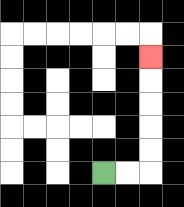{'start': '[4, 7]', 'end': '[6, 2]', 'path_directions': 'R,R,U,U,U,U,U', 'path_coordinates': '[[4, 7], [5, 7], [6, 7], [6, 6], [6, 5], [6, 4], [6, 3], [6, 2]]'}